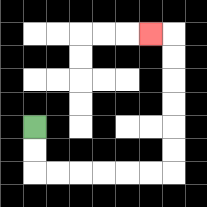{'start': '[1, 5]', 'end': '[6, 1]', 'path_directions': 'D,D,R,R,R,R,R,R,U,U,U,U,U,U,L', 'path_coordinates': '[[1, 5], [1, 6], [1, 7], [2, 7], [3, 7], [4, 7], [5, 7], [6, 7], [7, 7], [7, 6], [7, 5], [7, 4], [7, 3], [7, 2], [7, 1], [6, 1]]'}